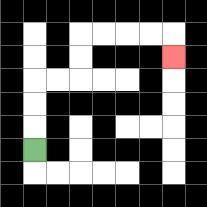{'start': '[1, 6]', 'end': '[7, 2]', 'path_directions': 'U,U,U,R,R,U,U,R,R,R,R,D', 'path_coordinates': '[[1, 6], [1, 5], [1, 4], [1, 3], [2, 3], [3, 3], [3, 2], [3, 1], [4, 1], [5, 1], [6, 1], [7, 1], [7, 2]]'}